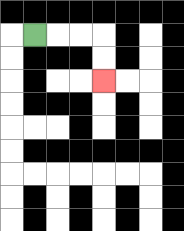{'start': '[1, 1]', 'end': '[4, 3]', 'path_directions': 'R,R,R,D,D', 'path_coordinates': '[[1, 1], [2, 1], [3, 1], [4, 1], [4, 2], [4, 3]]'}